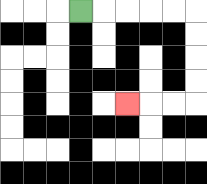{'start': '[3, 0]', 'end': '[5, 4]', 'path_directions': 'R,R,R,R,R,D,D,D,D,L,L,L', 'path_coordinates': '[[3, 0], [4, 0], [5, 0], [6, 0], [7, 0], [8, 0], [8, 1], [8, 2], [8, 3], [8, 4], [7, 4], [6, 4], [5, 4]]'}